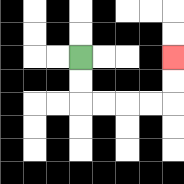{'start': '[3, 2]', 'end': '[7, 2]', 'path_directions': 'D,D,R,R,R,R,U,U', 'path_coordinates': '[[3, 2], [3, 3], [3, 4], [4, 4], [5, 4], [6, 4], [7, 4], [7, 3], [7, 2]]'}